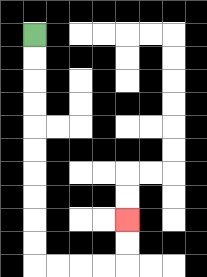{'start': '[1, 1]', 'end': '[5, 9]', 'path_directions': 'D,D,D,D,D,D,D,D,D,D,R,R,R,R,U,U', 'path_coordinates': '[[1, 1], [1, 2], [1, 3], [1, 4], [1, 5], [1, 6], [1, 7], [1, 8], [1, 9], [1, 10], [1, 11], [2, 11], [3, 11], [4, 11], [5, 11], [5, 10], [5, 9]]'}